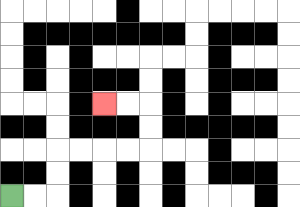{'start': '[0, 8]', 'end': '[4, 4]', 'path_directions': 'R,R,U,U,R,R,R,R,U,U,L,L', 'path_coordinates': '[[0, 8], [1, 8], [2, 8], [2, 7], [2, 6], [3, 6], [4, 6], [5, 6], [6, 6], [6, 5], [6, 4], [5, 4], [4, 4]]'}